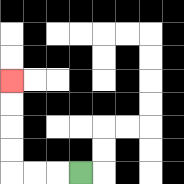{'start': '[3, 7]', 'end': '[0, 3]', 'path_directions': 'L,L,L,U,U,U,U', 'path_coordinates': '[[3, 7], [2, 7], [1, 7], [0, 7], [0, 6], [0, 5], [0, 4], [0, 3]]'}